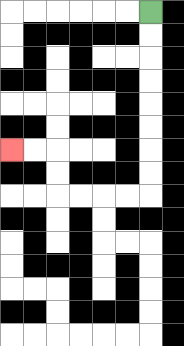{'start': '[6, 0]', 'end': '[0, 6]', 'path_directions': 'D,D,D,D,D,D,D,D,L,L,L,L,U,U,L,L', 'path_coordinates': '[[6, 0], [6, 1], [6, 2], [6, 3], [6, 4], [6, 5], [6, 6], [6, 7], [6, 8], [5, 8], [4, 8], [3, 8], [2, 8], [2, 7], [2, 6], [1, 6], [0, 6]]'}